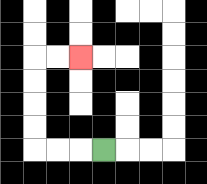{'start': '[4, 6]', 'end': '[3, 2]', 'path_directions': 'L,L,L,U,U,U,U,R,R', 'path_coordinates': '[[4, 6], [3, 6], [2, 6], [1, 6], [1, 5], [1, 4], [1, 3], [1, 2], [2, 2], [3, 2]]'}